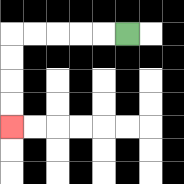{'start': '[5, 1]', 'end': '[0, 5]', 'path_directions': 'L,L,L,L,L,D,D,D,D', 'path_coordinates': '[[5, 1], [4, 1], [3, 1], [2, 1], [1, 1], [0, 1], [0, 2], [0, 3], [0, 4], [0, 5]]'}